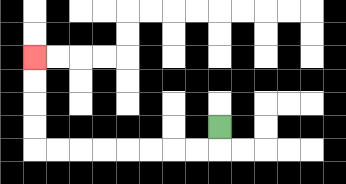{'start': '[9, 5]', 'end': '[1, 2]', 'path_directions': 'D,L,L,L,L,L,L,L,L,U,U,U,U', 'path_coordinates': '[[9, 5], [9, 6], [8, 6], [7, 6], [6, 6], [5, 6], [4, 6], [3, 6], [2, 6], [1, 6], [1, 5], [1, 4], [1, 3], [1, 2]]'}